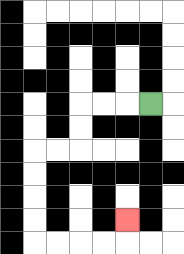{'start': '[6, 4]', 'end': '[5, 9]', 'path_directions': 'L,L,L,D,D,L,L,D,D,D,D,R,R,R,R,U', 'path_coordinates': '[[6, 4], [5, 4], [4, 4], [3, 4], [3, 5], [3, 6], [2, 6], [1, 6], [1, 7], [1, 8], [1, 9], [1, 10], [2, 10], [3, 10], [4, 10], [5, 10], [5, 9]]'}